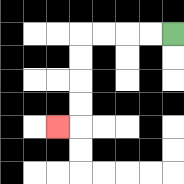{'start': '[7, 1]', 'end': '[2, 5]', 'path_directions': 'L,L,L,L,D,D,D,D,L', 'path_coordinates': '[[7, 1], [6, 1], [5, 1], [4, 1], [3, 1], [3, 2], [3, 3], [3, 4], [3, 5], [2, 5]]'}